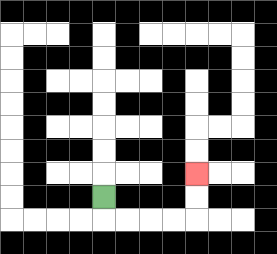{'start': '[4, 8]', 'end': '[8, 7]', 'path_directions': 'D,R,R,R,R,U,U', 'path_coordinates': '[[4, 8], [4, 9], [5, 9], [6, 9], [7, 9], [8, 9], [8, 8], [8, 7]]'}